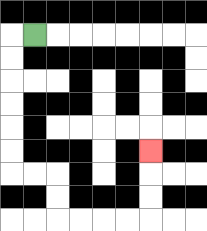{'start': '[1, 1]', 'end': '[6, 6]', 'path_directions': 'L,D,D,D,D,D,D,R,R,D,D,R,R,R,R,U,U,U', 'path_coordinates': '[[1, 1], [0, 1], [0, 2], [0, 3], [0, 4], [0, 5], [0, 6], [0, 7], [1, 7], [2, 7], [2, 8], [2, 9], [3, 9], [4, 9], [5, 9], [6, 9], [6, 8], [6, 7], [6, 6]]'}